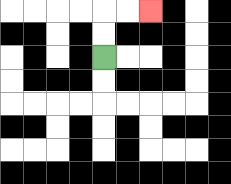{'start': '[4, 2]', 'end': '[6, 0]', 'path_directions': 'U,U,R,R', 'path_coordinates': '[[4, 2], [4, 1], [4, 0], [5, 0], [6, 0]]'}